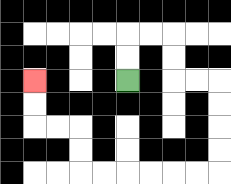{'start': '[5, 3]', 'end': '[1, 3]', 'path_directions': 'U,U,R,R,D,D,R,R,D,D,D,D,L,L,L,L,L,L,U,U,L,L,U,U', 'path_coordinates': '[[5, 3], [5, 2], [5, 1], [6, 1], [7, 1], [7, 2], [7, 3], [8, 3], [9, 3], [9, 4], [9, 5], [9, 6], [9, 7], [8, 7], [7, 7], [6, 7], [5, 7], [4, 7], [3, 7], [3, 6], [3, 5], [2, 5], [1, 5], [1, 4], [1, 3]]'}